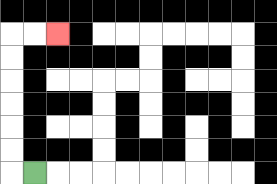{'start': '[1, 7]', 'end': '[2, 1]', 'path_directions': 'L,U,U,U,U,U,U,R,R', 'path_coordinates': '[[1, 7], [0, 7], [0, 6], [0, 5], [0, 4], [0, 3], [0, 2], [0, 1], [1, 1], [2, 1]]'}